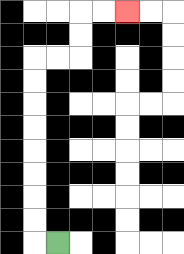{'start': '[2, 10]', 'end': '[5, 0]', 'path_directions': 'L,U,U,U,U,U,U,U,U,R,R,U,U,R,R', 'path_coordinates': '[[2, 10], [1, 10], [1, 9], [1, 8], [1, 7], [1, 6], [1, 5], [1, 4], [1, 3], [1, 2], [2, 2], [3, 2], [3, 1], [3, 0], [4, 0], [5, 0]]'}